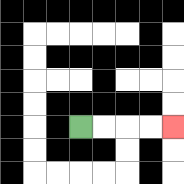{'start': '[3, 5]', 'end': '[7, 5]', 'path_directions': 'R,R,R,R', 'path_coordinates': '[[3, 5], [4, 5], [5, 5], [6, 5], [7, 5]]'}